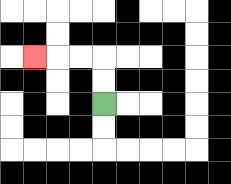{'start': '[4, 4]', 'end': '[1, 2]', 'path_directions': 'U,U,L,L,L', 'path_coordinates': '[[4, 4], [4, 3], [4, 2], [3, 2], [2, 2], [1, 2]]'}